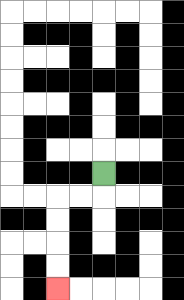{'start': '[4, 7]', 'end': '[2, 12]', 'path_directions': 'D,L,L,D,D,D,D', 'path_coordinates': '[[4, 7], [4, 8], [3, 8], [2, 8], [2, 9], [2, 10], [2, 11], [2, 12]]'}